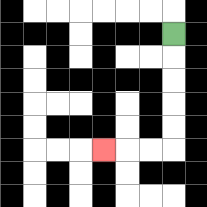{'start': '[7, 1]', 'end': '[4, 6]', 'path_directions': 'D,D,D,D,D,L,L,L', 'path_coordinates': '[[7, 1], [7, 2], [7, 3], [7, 4], [7, 5], [7, 6], [6, 6], [5, 6], [4, 6]]'}